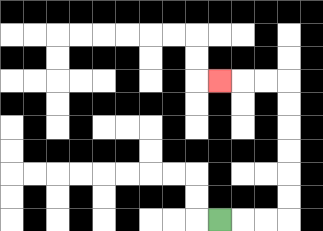{'start': '[9, 9]', 'end': '[9, 3]', 'path_directions': 'R,R,R,U,U,U,U,U,U,L,L,L', 'path_coordinates': '[[9, 9], [10, 9], [11, 9], [12, 9], [12, 8], [12, 7], [12, 6], [12, 5], [12, 4], [12, 3], [11, 3], [10, 3], [9, 3]]'}